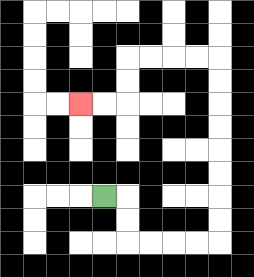{'start': '[4, 8]', 'end': '[3, 4]', 'path_directions': 'R,D,D,R,R,R,R,U,U,U,U,U,U,U,U,L,L,L,L,D,D,L,L', 'path_coordinates': '[[4, 8], [5, 8], [5, 9], [5, 10], [6, 10], [7, 10], [8, 10], [9, 10], [9, 9], [9, 8], [9, 7], [9, 6], [9, 5], [9, 4], [9, 3], [9, 2], [8, 2], [7, 2], [6, 2], [5, 2], [5, 3], [5, 4], [4, 4], [3, 4]]'}